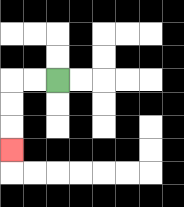{'start': '[2, 3]', 'end': '[0, 6]', 'path_directions': 'L,L,D,D,D', 'path_coordinates': '[[2, 3], [1, 3], [0, 3], [0, 4], [0, 5], [0, 6]]'}